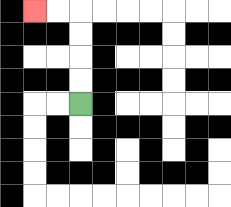{'start': '[3, 4]', 'end': '[1, 0]', 'path_directions': 'U,U,U,U,L,L', 'path_coordinates': '[[3, 4], [3, 3], [3, 2], [3, 1], [3, 0], [2, 0], [1, 0]]'}